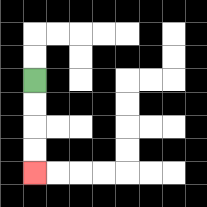{'start': '[1, 3]', 'end': '[1, 7]', 'path_directions': 'D,D,D,D', 'path_coordinates': '[[1, 3], [1, 4], [1, 5], [1, 6], [1, 7]]'}